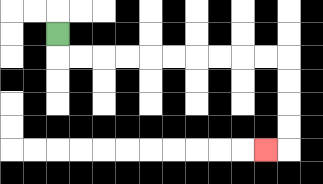{'start': '[2, 1]', 'end': '[11, 6]', 'path_directions': 'D,R,R,R,R,R,R,R,R,R,R,D,D,D,D,L', 'path_coordinates': '[[2, 1], [2, 2], [3, 2], [4, 2], [5, 2], [6, 2], [7, 2], [8, 2], [9, 2], [10, 2], [11, 2], [12, 2], [12, 3], [12, 4], [12, 5], [12, 6], [11, 6]]'}